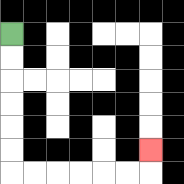{'start': '[0, 1]', 'end': '[6, 6]', 'path_directions': 'D,D,D,D,D,D,R,R,R,R,R,R,U', 'path_coordinates': '[[0, 1], [0, 2], [0, 3], [0, 4], [0, 5], [0, 6], [0, 7], [1, 7], [2, 7], [3, 7], [4, 7], [5, 7], [6, 7], [6, 6]]'}